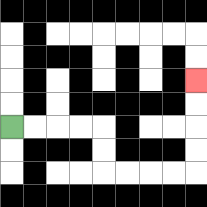{'start': '[0, 5]', 'end': '[8, 3]', 'path_directions': 'R,R,R,R,D,D,R,R,R,R,U,U,U,U', 'path_coordinates': '[[0, 5], [1, 5], [2, 5], [3, 5], [4, 5], [4, 6], [4, 7], [5, 7], [6, 7], [7, 7], [8, 7], [8, 6], [8, 5], [8, 4], [8, 3]]'}